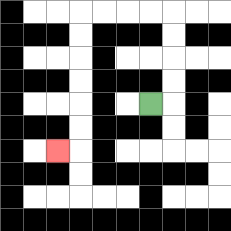{'start': '[6, 4]', 'end': '[2, 6]', 'path_directions': 'R,U,U,U,U,L,L,L,L,D,D,D,D,D,D,L', 'path_coordinates': '[[6, 4], [7, 4], [7, 3], [7, 2], [7, 1], [7, 0], [6, 0], [5, 0], [4, 0], [3, 0], [3, 1], [3, 2], [3, 3], [3, 4], [3, 5], [3, 6], [2, 6]]'}